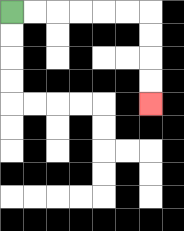{'start': '[0, 0]', 'end': '[6, 4]', 'path_directions': 'R,R,R,R,R,R,D,D,D,D', 'path_coordinates': '[[0, 0], [1, 0], [2, 0], [3, 0], [4, 0], [5, 0], [6, 0], [6, 1], [6, 2], [6, 3], [6, 4]]'}